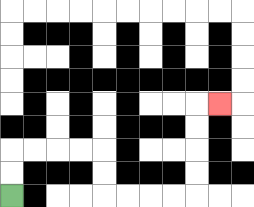{'start': '[0, 8]', 'end': '[9, 4]', 'path_directions': 'U,U,R,R,R,R,D,D,R,R,R,R,U,U,U,U,R', 'path_coordinates': '[[0, 8], [0, 7], [0, 6], [1, 6], [2, 6], [3, 6], [4, 6], [4, 7], [4, 8], [5, 8], [6, 8], [7, 8], [8, 8], [8, 7], [8, 6], [8, 5], [8, 4], [9, 4]]'}